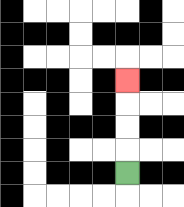{'start': '[5, 7]', 'end': '[5, 3]', 'path_directions': 'U,U,U,U', 'path_coordinates': '[[5, 7], [5, 6], [5, 5], [5, 4], [5, 3]]'}